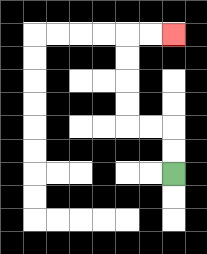{'start': '[7, 7]', 'end': '[7, 1]', 'path_directions': 'U,U,L,L,U,U,U,U,R,R', 'path_coordinates': '[[7, 7], [7, 6], [7, 5], [6, 5], [5, 5], [5, 4], [5, 3], [5, 2], [5, 1], [6, 1], [7, 1]]'}